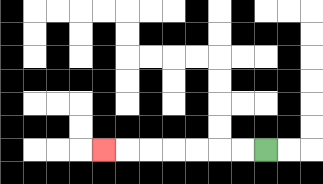{'start': '[11, 6]', 'end': '[4, 6]', 'path_directions': 'L,L,L,L,L,L,L', 'path_coordinates': '[[11, 6], [10, 6], [9, 6], [8, 6], [7, 6], [6, 6], [5, 6], [4, 6]]'}